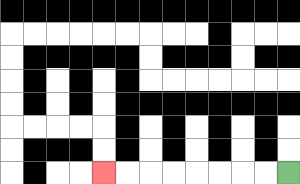{'start': '[12, 7]', 'end': '[4, 7]', 'path_directions': 'L,L,L,L,L,L,L,L', 'path_coordinates': '[[12, 7], [11, 7], [10, 7], [9, 7], [8, 7], [7, 7], [6, 7], [5, 7], [4, 7]]'}